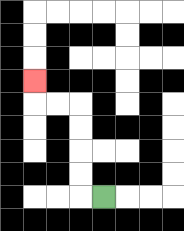{'start': '[4, 8]', 'end': '[1, 3]', 'path_directions': 'L,U,U,U,U,L,L,U', 'path_coordinates': '[[4, 8], [3, 8], [3, 7], [3, 6], [3, 5], [3, 4], [2, 4], [1, 4], [1, 3]]'}